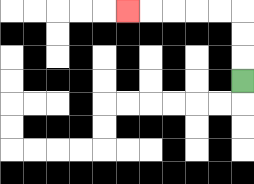{'start': '[10, 3]', 'end': '[5, 0]', 'path_directions': 'U,U,U,L,L,L,L,L', 'path_coordinates': '[[10, 3], [10, 2], [10, 1], [10, 0], [9, 0], [8, 0], [7, 0], [6, 0], [5, 0]]'}